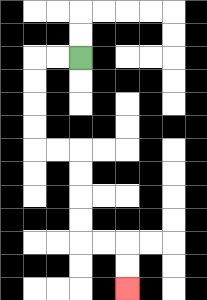{'start': '[3, 2]', 'end': '[5, 12]', 'path_directions': 'L,L,D,D,D,D,R,R,D,D,D,D,R,R,D,D', 'path_coordinates': '[[3, 2], [2, 2], [1, 2], [1, 3], [1, 4], [1, 5], [1, 6], [2, 6], [3, 6], [3, 7], [3, 8], [3, 9], [3, 10], [4, 10], [5, 10], [5, 11], [5, 12]]'}